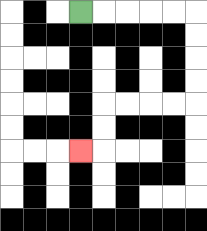{'start': '[3, 0]', 'end': '[3, 6]', 'path_directions': 'R,R,R,R,R,D,D,D,D,L,L,L,L,D,D,L', 'path_coordinates': '[[3, 0], [4, 0], [5, 0], [6, 0], [7, 0], [8, 0], [8, 1], [8, 2], [8, 3], [8, 4], [7, 4], [6, 4], [5, 4], [4, 4], [4, 5], [4, 6], [3, 6]]'}